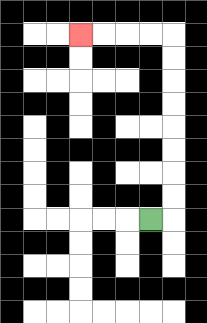{'start': '[6, 9]', 'end': '[3, 1]', 'path_directions': 'R,U,U,U,U,U,U,U,U,L,L,L,L', 'path_coordinates': '[[6, 9], [7, 9], [7, 8], [7, 7], [7, 6], [7, 5], [7, 4], [7, 3], [7, 2], [7, 1], [6, 1], [5, 1], [4, 1], [3, 1]]'}